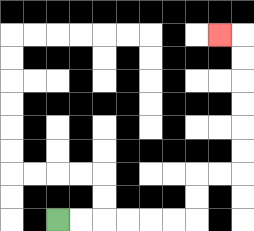{'start': '[2, 9]', 'end': '[9, 1]', 'path_directions': 'R,R,R,R,R,R,U,U,R,R,U,U,U,U,U,U,L', 'path_coordinates': '[[2, 9], [3, 9], [4, 9], [5, 9], [6, 9], [7, 9], [8, 9], [8, 8], [8, 7], [9, 7], [10, 7], [10, 6], [10, 5], [10, 4], [10, 3], [10, 2], [10, 1], [9, 1]]'}